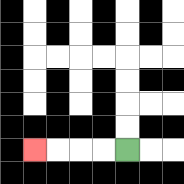{'start': '[5, 6]', 'end': '[1, 6]', 'path_directions': 'L,L,L,L', 'path_coordinates': '[[5, 6], [4, 6], [3, 6], [2, 6], [1, 6]]'}